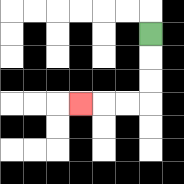{'start': '[6, 1]', 'end': '[3, 4]', 'path_directions': 'D,D,D,L,L,L', 'path_coordinates': '[[6, 1], [6, 2], [6, 3], [6, 4], [5, 4], [4, 4], [3, 4]]'}